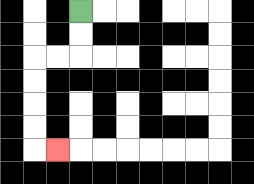{'start': '[3, 0]', 'end': '[2, 6]', 'path_directions': 'D,D,L,L,D,D,D,D,R', 'path_coordinates': '[[3, 0], [3, 1], [3, 2], [2, 2], [1, 2], [1, 3], [1, 4], [1, 5], [1, 6], [2, 6]]'}